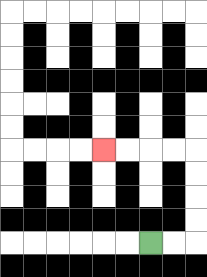{'start': '[6, 10]', 'end': '[4, 6]', 'path_directions': 'R,R,U,U,U,U,L,L,L,L', 'path_coordinates': '[[6, 10], [7, 10], [8, 10], [8, 9], [8, 8], [8, 7], [8, 6], [7, 6], [6, 6], [5, 6], [4, 6]]'}